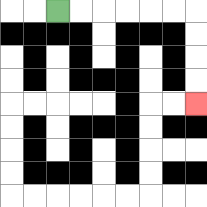{'start': '[2, 0]', 'end': '[8, 4]', 'path_directions': 'R,R,R,R,R,R,D,D,D,D', 'path_coordinates': '[[2, 0], [3, 0], [4, 0], [5, 0], [6, 0], [7, 0], [8, 0], [8, 1], [8, 2], [8, 3], [8, 4]]'}